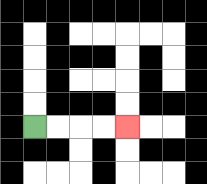{'start': '[1, 5]', 'end': '[5, 5]', 'path_directions': 'R,R,R,R', 'path_coordinates': '[[1, 5], [2, 5], [3, 5], [4, 5], [5, 5]]'}